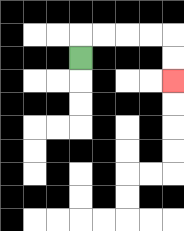{'start': '[3, 2]', 'end': '[7, 3]', 'path_directions': 'U,R,R,R,R,D,D', 'path_coordinates': '[[3, 2], [3, 1], [4, 1], [5, 1], [6, 1], [7, 1], [7, 2], [7, 3]]'}